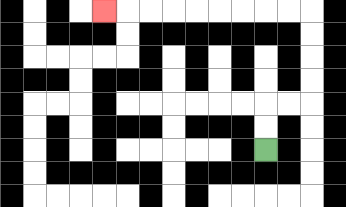{'start': '[11, 6]', 'end': '[4, 0]', 'path_directions': 'U,U,R,R,U,U,U,U,L,L,L,L,L,L,L,L,L', 'path_coordinates': '[[11, 6], [11, 5], [11, 4], [12, 4], [13, 4], [13, 3], [13, 2], [13, 1], [13, 0], [12, 0], [11, 0], [10, 0], [9, 0], [8, 0], [7, 0], [6, 0], [5, 0], [4, 0]]'}